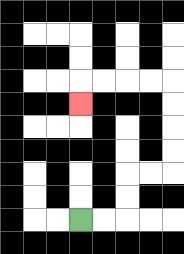{'start': '[3, 9]', 'end': '[3, 4]', 'path_directions': 'R,R,U,U,R,R,U,U,U,U,L,L,L,L,D', 'path_coordinates': '[[3, 9], [4, 9], [5, 9], [5, 8], [5, 7], [6, 7], [7, 7], [7, 6], [7, 5], [7, 4], [7, 3], [6, 3], [5, 3], [4, 3], [3, 3], [3, 4]]'}